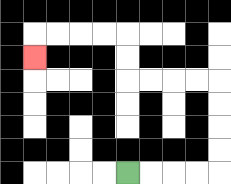{'start': '[5, 7]', 'end': '[1, 2]', 'path_directions': 'R,R,R,R,U,U,U,U,L,L,L,L,U,U,L,L,L,L,D', 'path_coordinates': '[[5, 7], [6, 7], [7, 7], [8, 7], [9, 7], [9, 6], [9, 5], [9, 4], [9, 3], [8, 3], [7, 3], [6, 3], [5, 3], [5, 2], [5, 1], [4, 1], [3, 1], [2, 1], [1, 1], [1, 2]]'}